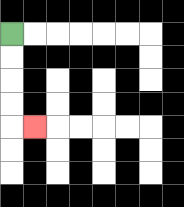{'start': '[0, 1]', 'end': '[1, 5]', 'path_directions': 'D,D,D,D,R', 'path_coordinates': '[[0, 1], [0, 2], [0, 3], [0, 4], [0, 5], [1, 5]]'}